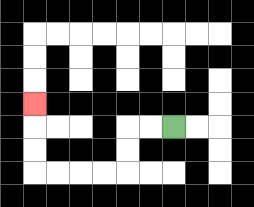{'start': '[7, 5]', 'end': '[1, 4]', 'path_directions': 'L,L,D,D,L,L,L,L,U,U,U', 'path_coordinates': '[[7, 5], [6, 5], [5, 5], [5, 6], [5, 7], [4, 7], [3, 7], [2, 7], [1, 7], [1, 6], [1, 5], [1, 4]]'}